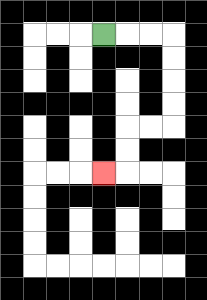{'start': '[4, 1]', 'end': '[4, 7]', 'path_directions': 'R,R,R,D,D,D,D,L,L,D,D,L', 'path_coordinates': '[[4, 1], [5, 1], [6, 1], [7, 1], [7, 2], [7, 3], [7, 4], [7, 5], [6, 5], [5, 5], [5, 6], [5, 7], [4, 7]]'}